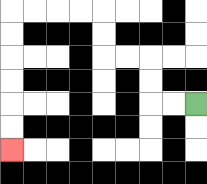{'start': '[8, 4]', 'end': '[0, 6]', 'path_directions': 'L,L,U,U,L,L,U,U,L,L,L,L,D,D,D,D,D,D', 'path_coordinates': '[[8, 4], [7, 4], [6, 4], [6, 3], [6, 2], [5, 2], [4, 2], [4, 1], [4, 0], [3, 0], [2, 0], [1, 0], [0, 0], [0, 1], [0, 2], [0, 3], [0, 4], [0, 5], [0, 6]]'}